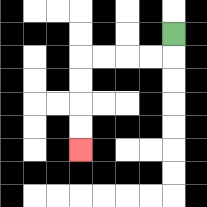{'start': '[7, 1]', 'end': '[3, 6]', 'path_directions': 'D,L,L,L,L,D,D,D,D', 'path_coordinates': '[[7, 1], [7, 2], [6, 2], [5, 2], [4, 2], [3, 2], [3, 3], [3, 4], [3, 5], [3, 6]]'}